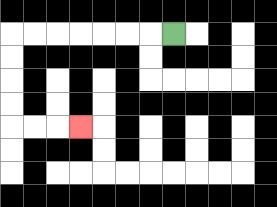{'start': '[7, 1]', 'end': '[3, 5]', 'path_directions': 'L,L,L,L,L,L,L,D,D,D,D,R,R,R', 'path_coordinates': '[[7, 1], [6, 1], [5, 1], [4, 1], [3, 1], [2, 1], [1, 1], [0, 1], [0, 2], [0, 3], [0, 4], [0, 5], [1, 5], [2, 5], [3, 5]]'}